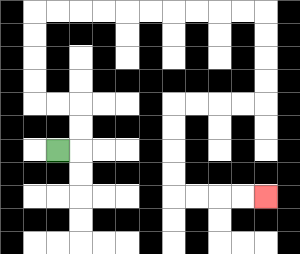{'start': '[2, 6]', 'end': '[11, 8]', 'path_directions': 'R,U,U,L,L,U,U,U,U,R,R,R,R,R,R,R,R,R,R,D,D,D,D,L,L,L,L,D,D,D,D,R,R,R,R', 'path_coordinates': '[[2, 6], [3, 6], [3, 5], [3, 4], [2, 4], [1, 4], [1, 3], [1, 2], [1, 1], [1, 0], [2, 0], [3, 0], [4, 0], [5, 0], [6, 0], [7, 0], [8, 0], [9, 0], [10, 0], [11, 0], [11, 1], [11, 2], [11, 3], [11, 4], [10, 4], [9, 4], [8, 4], [7, 4], [7, 5], [7, 6], [7, 7], [7, 8], [8, 8], [9, 8], [10, 8], [11, 8]]'}